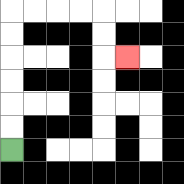{'start': '[0, 6]', 'end': '[5, 2]', 'path_directions': 'U,U,U,U,U,U,R,R,R,R,D,D,R', 'path_coordinates': '[[0, 6], [0, 5], [0, 4], [0, 3], [0, 2], [0, 1], [0, 0], [1, 0], [2, 0], [3, 0], [4, 0], [4, 1], [4, 2], [5, 2]]'}